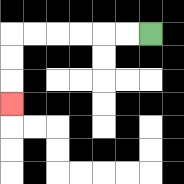{'start': '[6, 1]', 'end': '[0, 4]', 'path_directions': 'L,L,L,L,L,L,D,D,D', 'path_coordinates': '[[6, 1], [5, 1], [4, 1], [3, 1], [2, 1], [1, 1], [0, 1], [0, 2], [0, 3], [0, 4]]'}